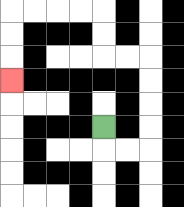{'start': '[4, 5]', 'end': '[0, 3]', 'path_directions': 'D,R,R,U,U,U,U,L,L,U,U,L,L,L,L,D,D,D', 'path_coordinates': '[[4, 5], [4, 6], [5, 6], [6, 6], [6, 5], [6, 4], [6, 3], [6, 2], [5, 2], [4, 2], [4, 1], [4, 0], [3, 0], [2, 0], [1, 0], [0, 0], [0, 1], [0, 2], [0, 3]]'}